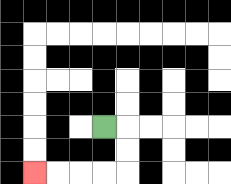{'start': '[4, 5]', 'end': '[1, 7]', 'path_directions': 'R,D,D,L,L,L,L', 'path_coordinates': '[[4, 5], [5, 5], [5, 6], [5, 7], [4, 7], [3, 7], [2, 7], [1, 7]]'}